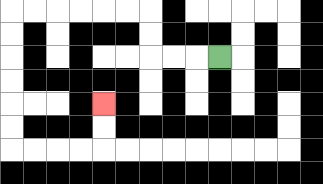{'start': '[9, 2]', 'end': '[4, 4]', 'path_directions': 'L,L,L,U,U,L,L,L,L,L,L,D,D,D,D,D,D,R,R,R,R,U,U', 'path_coordinates': '[[9, 2], [8, 2], [7, 2], [6, 2], [6, 1], [6, 0], [5, 0], [4, 0], [3, 0], [2, 0], [1, 0], [0, 0], [0, 1], [0, 2], [0, 3], [0, 4], [0, 5], [0, 6], [1, 6], [2, 6], [3, 6], [4, 6], [4, 5], [4, 4]]'}